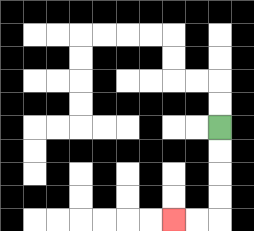{'start': '[9, 5]', 'end': '[7, 9]', 'path_directions': 'D,D,D,D,L,L', 'path_coordinates': '[[9, 5], [9, 6], [9, 7], [9, 8], [9, 9], [8, 9], [7, 9]]'}